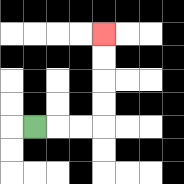{'start': '[1, 5]', 'end': '[4, 1]', 'path_directions': 'R,R,R,U,U,U,U', 'path_coordinates': '[[1, 5], [2, 5], [3, 5], [4, 5], [4, 4], [4, 3], [4, 2], [4, 1]]'}